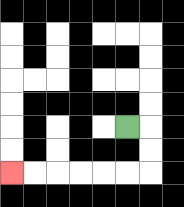{'start': '[5, 5]', 'end': '[0, 7]', 'path_directions': 'R,D,D,L,L,L,L,L,L', 'path_coordinates': '[[5, 5], [6, 5], [6, 6], [6, 7], [5, 7], [4, 7], [3, 7], [2, 7], [1, 7], [0, 7]]'}